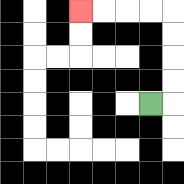{'start': '[6, 4]', 'end': '[3, 0]', 'path_directions': 'R,U,U,U,U,L,L,L,L', 'path_coordinates': '[[6, 4], [7, 4], [7, 3], [7, 2], [7, 1], [7, 0], [6, 0], [5, 0], [4, 0], [3, 0]]'}